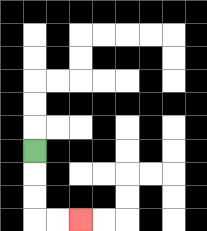{'start': '[1, 6]', 'end': '[3, 9]', 'path_directions': 'D,D,D,R,R', 'path_coordinates': '[[1, 6], [1, 7], [1, 8], [1, 9], [2, 9], [3, 9]]'}